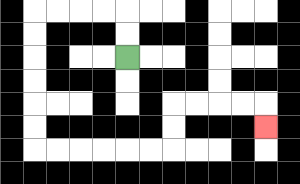{'start': '[5, 2]', 'end': '[11, 5]', 'path_directions': 'U,U,L,L,L,L,D,D,D,D,D,D,R,R,R,R,R,R,U,U,R,R,R,R,D', 'path_coordinates': '[[5, 2], [5, 1], [5, 0], [4, 0], [3, 0], [2, 0], [1, 0], [1, 1], [1, 2], [1, 3], [1, 4], [1, 5], [1, 6], [2, 6], [3, 6], [4, 6], [5, 6], [6, 6], [7, 6], [7, 5], [7, 4], [8, 4], [9, 4], [10, 4], [11, 4], [11, 5]]'}